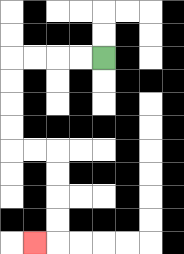{'start': '[4, 2]', 'end': '[1, 10]', 'path_directions': 'L,L,L,L,D,D,D,D,R,R,D,D,D,D,L', 'path_coordinates': '[[4, 2], [3, 2], [2, 2], [1, 2], [0, 2], [0, 3], [0, 4], [0, 5], [0, 6], [1, 6], [2, 6], [2, 7], [2, 8], [2, 9], [2, 10], [1, 10]]'}